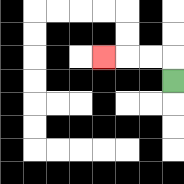{'start': '[7, 3]', 'end': '[4, 2]', 'path_directions': 'U,L,L,L', 'path_coordinates': '[[7, 3], [7, 2], [6, 2], [5, 2], [4, 2]]'}